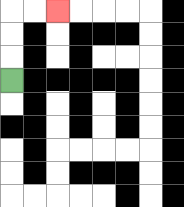{'start': '[0, 3]', 'end': '[2, 0]', 'path_directions': 'U,U,U,R,R', 'path_coordinates': '[[0, 3], [0, 2], [0, 1], [0, 0], [1, 0], [2, 0]]'}